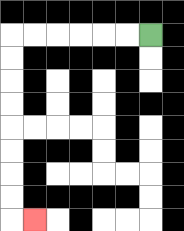{'start': '[6, 1]', 'end': '[1, 9]', 'path_directions': 'L,L,L,L,L,L,D,D,D,D,D,D,D,D,R', 'path_coordinates': '[[6, 1], [5, 1], [4, 1], [3, 1], [2, 1], [1, 1], [0, 1], [0, 2], [0, 3], [0, 4], [0, 5], [0, 6], [0, 7], [0, 8], [0, 9], [1, 9]]'}